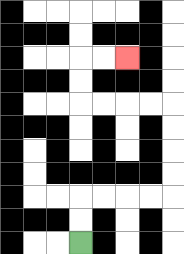{'start': '[3, 10]', 'end': '[5, 2]', 'path_directions': 'U,U,R,R,R,R,U,U,U,U,L,L,L,L,U,U,R,R', 'path_coordinates': '[[3, 10], [3, 9], [3, 8], [4, 8], [5, 8], [6, 8], [7, 8], [7, 7], [7, 6], [7, 5], [7, 4], [6, 4], [5, 4], [4, 4], [3, 4], [3, 3], [3, 2], [4, 2], [5, 2]]'}